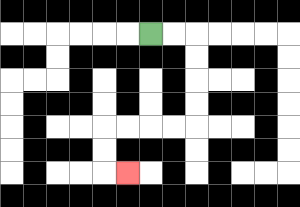{'start': '[6, 1]', 'end': '[5, 7]', 'path_directions': 'R,R,D,D,D,D,L,L,L,L,D,D,R', 'path_coordinates': '[[6, 1], [7, 1], [8, 1], [8, 2], [8, 3], [8, 4], [8, 5], [7, 5], [6, 5], [5, 5], [4, 5], [4, 6], [4, 7], [5, 7]]'}